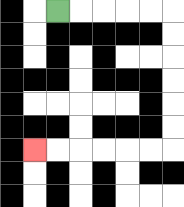{'start': '[2, 0]', 'end': '[1, 6]', 'path_directions': 'R,R,R,R,R,D,D,D,D,D,D,L,L,L,L,L,L', 'path_coordinates': '[[2, 0], [3, 0], [4, 0], [5, 0], [6, 0], [7, 0], [7, 1], [7, 2], [7, 3], [7, 4], [7, 5], [7, 6], [6, 6], [5, 6], [4, 6], [3, 6], [2, 6], [1, 6]]'}